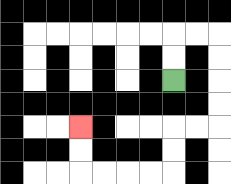{'start': '[7, 3]', 'end': '[3, 5]', 'path_directions': 'U,U,R,R,D,D,D,D,L,L,D,D,L,L,L,L,U,U', 'path_coordinates': '[[7, 3], [7, 2], [7, 1], [8, 1], [9, 1], [9, 2], [9, 3], [9, 4], [9, 5], [8, 5], [7, 5], [7, 6], [7, 7], [6, 7], [5, 7], [4, 7], [3, 7], [3, 6], [3, 5]]'}